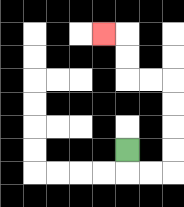{'start': '[5, 6]', 'end': '[4, 1]', 'path_directions': 'D,R,R,U,U,U,U,L,L,U,U,L', 'path_coordinates': '[[5, 6], [5, 7], [6, 7], [7, 7], [7, 6], [7, 5], [7, 4], [7, 3], [6, 3], [5, 3], [5, 2], [5, 1], [4, 1]]'}